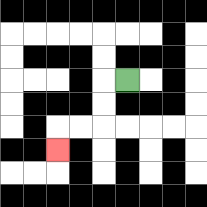{'start': '[5, 3]', 'end': '[2, 6]', 'path_directions': 'L,D,D,L,L,D', 'path_coordinates': '[[5, 3], [4, 3], [4, 4], [4, 5], [3, 5], [2, 5], [2, 6]]'}